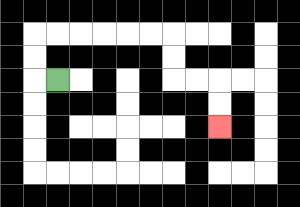{'start': '[2, 3]', 'end': '[9, 5]', 'path_directions': 'L,U,U,R,R,R,R,R,R,D,D,R,R,D,D', 'path_coordinates': '[[2, 3], [1, 3], [1, 2], [1, 1], [2, 1], [3, 1], [4, 1], [5, 1], [6, 1], [7, 1], [7, 2], [7, 3], [8, 3], [9, 3], [9, 4], [9, 5]]'}